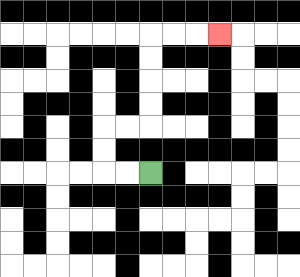{'start': '[6, 7]', 'end': '[9, 1]', 'path_directions': 'L,L,U,U,R,R,U,U,U,U,R,R,R', 'path_coordinates': '[[6, 7], [5, 7], [4, 7], [4, 6], [4, 5], [5, 5], [6, 5], [6, 4], [6, 3], [6, 2], [6, 1], [7, 1], [8, 1], [9, 1]]'}